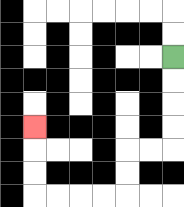{'start': '[7, 2]', 'end': '[1, 5]', 'path_directions': 'D,D,D,D,L,L,D,D,L,L,L,L,U,U,U', 'path_coordinates': '[[7, 2], [7, 3], [7, 4], [7, 5], [7, 6], [6, 6], [5, 6], [5, 7], [5, 8], [4, 8], [3, 8], [2, 8], [1, 8], [1, 7], [1, 6], [1, 5]]'}